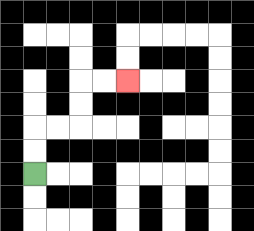{'start': '[1, 7]', 'end': '[5, 3]', 'path_directions': 'U,U,R,R,U,U,R,R', 'path_coordinates': '[[1, 7], [1, 6], [1, 5], [2, 5], [3, 5], [3, 4], [3, 3], [4, 3], [5, 3]]'}